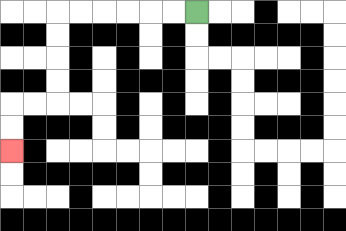{'start': '[8, 0]', 'end': '[0, 6]', 'path_directions': 'L,L,L,L,L,L,D,D,D,D,L,L,D,D', 'path_coordinates': '[[8, 0], [7, 0], [6, 0], [5, 0], [4, 0], [3, 0], [2, 0], [2, 1], [2, 2], [2, 3], [2, 4], [1, 4], [0, 4], [0, 5], [0, 6]]'}